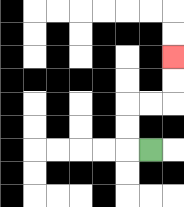{'start': '[6, 6]', 'end': '[7, 2]', 'path_directions': 'L,U,U,R,R,U,U', 'path_coordinates': '[[6, 6], [5, 6], [5, 5], [5, 4], [6, 4], [7, 4], [7, 3], [7, 2]]'}